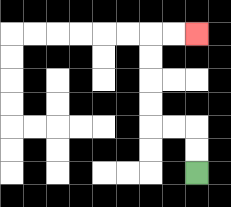{'start': '[8, 7]', 'end': '[8, 1]', 'path_directions': 'U,U,L,L,U,U,U,U,R,R', 'path_coordinates': '[[8, 7], [8, 6], [8, 5], [7, 5], [6, 5], [6, 4], [6, 3], [6, 2], [6, 1], [7, 1], [8, 1]]'}